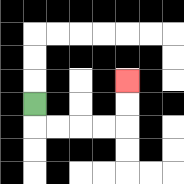{'start': '[1, 4]', 'end': '[5, 3]', 'path_directions': 'D,R,R,R,R,U,U', 'path_coordinates': '[[1, 4], [1, 5], [2, 5], [3, 5], [4, 5], [5, 5], [5, 4], [5, 3]]'}